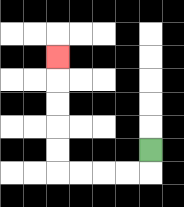{'start': '[6, 6]', 'end': '[2, 2]', 'path_directions': 'D,L,L,L,L,U,U,U,U,U', 'path_coordinates': '[[6, 6], [6, 7], [5, 7], [4, 7], [3, 7], [2, 7], [2, 6], [2, 5], [2, 4], [2, 3], [2, 2]]'}